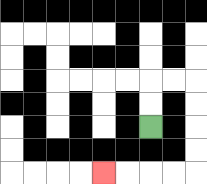{'start': '[6, 5]', 'end': '[4, 7]', 'path_directions': 'U,U,R,R,D,D,D,D,L,L,L,L', 'path_coordinates': '[[6, 5], [6, 4], [6, 3], [7, 3], [8, 3], [8, 4], [8, 5], [8, 6], [8, 7], [7, 7], [6, 7], [5, 7], [4, 7]]'}